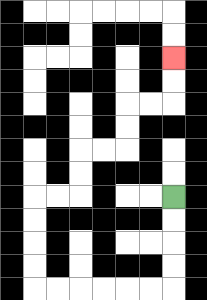{'start': '[7, 8]', 'end': '[7, 2]', 'path_directions': 'D,D,D,D,L,L,L,L,L,L,U,U,U,U,R,R,U,U,R,R,U,U,R,R,U,U', 'path_coordinates': '[[7, 8], [7, 9], [7, 10], [7, 11], [7, 12], [6, 12], [5, 12], [4, 12], [3, 12], [2, 12], [1, 12], [1, 11], [1, 10], [1, 9], [1, 8], [2, 8], [3, 8], [3, 7], [3, 6], [4, 6], [5, 6], [5, 5], [5, 4], [6, 4], [7, 4], [7, 3], [7, 2]]'}